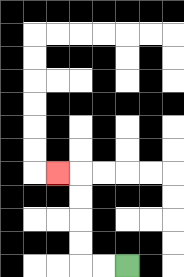{'start': '[5, 11]', 'end': '[2, 7]', 'path_directions': 'L,L,U,U,U,U,L', 'path_coordinates': '[[5, 11], [4, 11], [3, 11], [3, 10], [3, 9], [3, 8], [3, 7], [2, 7]]'}